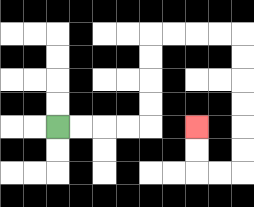{'start': '[2, 5]', 'end': '[8, 5]', 'path_directions': 'R,R,R,R,U,U,U,U,R,R,R,R,D,D,D,D,D,D,L,L,U,U', 'path_coordinates': '[[2, 5], [3, 5], [4, 5], [5, 5], [6, 5], [6, 4], [6, 3], [6, 2], [6, 1], [7, 1], [8, 1], [9, 1], [10, 1], [10, 2], [10, 3], [10, 4], [10, 5], [10, 6], [10, 7], [9, 7], [8, 7], [8, 6], [8, 5]]'}